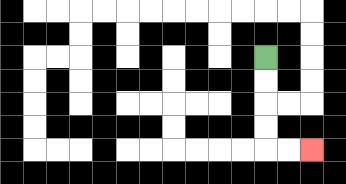{'start': '[11, 2]', 'end': '[13, 6]', 'path_directions': 'D,D,D,D,R,R', 'path_coordinates': '[[11, 2], [11, 3], [11, 4], [11, 5], [11, 6], [12, 6], [13, 6]]'}